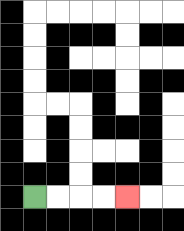{'start': '[1, 8]', 'end': '[5, 8]', 'path_directions': 'R,R,R,R', 'path_coordinates': '[[1, 8], [2, 8], [3, 8], [4, 8], [5, 8]]'}